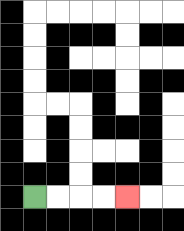{'start': '[1, 8]', 'end': '[5, 8]', 'path_directions': 'R,R,R,R', 'path_coordinates': '[[1, 8], [2, 8], [3, 8], [4, 8], [5, 8]]'}